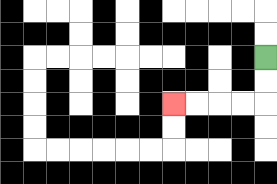{'start': '[11, 2]', 'end': '[7, 4]', 'path_directions': 'D,D,L,L,L,L', 'path_coordinates': '[[11, 2], [11, 3], [11, 4], [10, 4], [9, 4], [8, 4], [7, 4]]'}